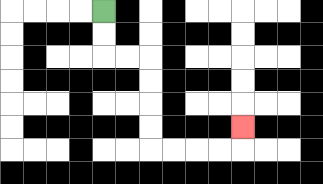{'start': '[4, 0]', 'end': '[10, 5]', 'path_directions': 'D,D,R,R,D,D,D,D,R,R,R,R,U', 'path_coordinates': '[[4, 0], [4, 1], [4, 2], [5, 2], [6, 2], [6, 3], [6, 4], [6, 5], [6, 6], [7, 6], [8, 6], [9, 6], [10, 6], [10, 5]]'}